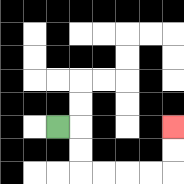{'start': '[2, 5]', 'end': '[7, 5]', 'path_directions': 'R,D,D,R,R,R,R,U,U', 'path_coordinates': '[[2, 5], [3, 5], [3, 6], [3, 7], [4, 7], [5, 7], [6, 7], [7, 7], [7, 6], [7, 5]]'}